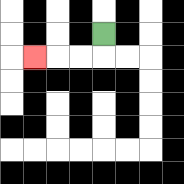{'start': '[4, 1]', 'end': '[1, 2]', 'path_directions': 'D,L,L,L', 'path_coordinates': '[[4, 1], [4, 2], [3, 2], [2, 2], [1, 2]]'}